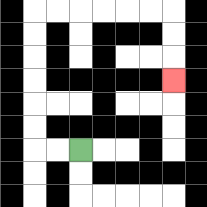{'start': '[3, 6]', 'end': '[7, 3]', 'path_directions': 'L,L,U,U,U,U,U,U,R,R,R,R,R,R,D,D,D', 'path_coordinates': '[[3, 6], [2, 6], [1, 6], [1, 5], [1, 4], [1, 3], [1, 2], [1, 1], [1, 0], [2, 0], [3, 0], [4, 0], [5, 0], [6, 0], [7, 0], [7, 1], [7, 2], [7, 3]]'}